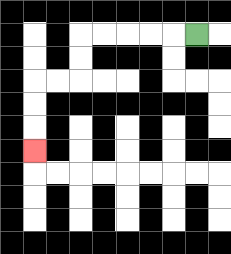{'start': '[8, 1]', 'end': '[1, 6]', 'path_directions': 'L,L,L,L,L,D,D,L,L,D,D,D', 'path_coordinates': '[[8, 1], [7, 1], [6, 1], [5, 1], [4, 1], [3, 1], [3, 2], [3, 3], [2, 3], [1, 3], [1, 4], [1, 5], [1, 6]]'}